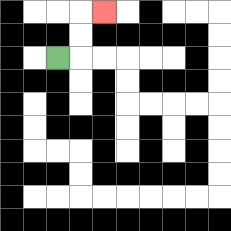{'start': '[2, 2]', 'end': '[4, 0]', 'path_directions': 'R,U,U,R', 'path_coordinates': '[[2, 2], [3, 2], [3, 1], [3, 0], [4, 0]]'}